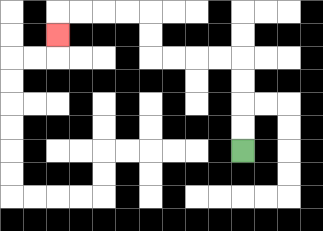{'start': '[10, 6]', 'end': '[2, 1]', 'path_directions': 'U,U,U,U,L,L,L,L,U,U,L,L,L,L,D', 'path_coordinates': '[[10, 6], [10, 5], [10, 4], [10, 3], [10, 2], [9, 2], [8, 2], [7, 2], [6, 2], [6, 1], [6, 0], [5, 0], [4, 0], [3, 0], [2, 0], [2, 1]]'}